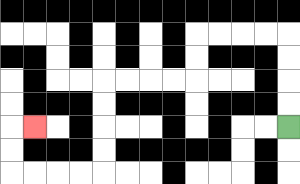{'start': '[12, 5]', 'end': '[1, 5]', 'path_directions': 'U,U,U,U,L,L,L,L,D,D,L,L,L,L,D,D,D,D,L,L,L,L,U,U,R', 'path_coordinates': '[[12, 5], [12, 4], [12, 3], [12, 2], [12, 1], [11, 1], [10, 1], [9, 1], [8, 1], [8, 2], [8, 3], [7, 3], [6, 3], [5, 3], [4, 3], [4, 4], [4, 5], [4, 6], [4, 7], [3, 7], [2, 7], [1, 7], [0, 7], [0, 6], [0, 5], [1, 5]]'}